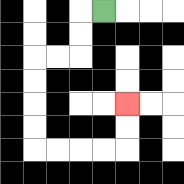{'start': '[4, 0]', 'end': '[5, 4]', 'path_directions': 'L,D,D,L,L,D,D,D,D,R,R,R,R,U,U', 'path_coordinates': '[[4, 0], [3, 0], [3, 1], [3, 2], [2, 2], [1, 2], [1, 3], [1, 4], [1, 5], [1, 6], [2, 6], [3, 6], [4, 6], [5, 6], [5, 5], [5, 4]]'}